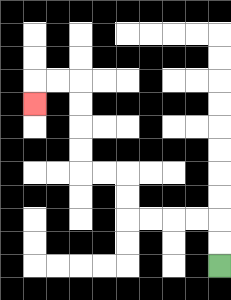{'start': '[9, 11]', 'end': '[1, 4]', 'path_directions': 'U,U,L,L,L,L,U,U,L,L,U,U,U,U,L,L,D', 'path_coordinates': '[[9, 11], [9, 10], [9, 9], [8, 9], [7, 9], [6, 9], [5, 9], [5, 8], [5, 7], [4, 7], [3, 7], [3, 6], [3, 5], [3, 4], [3, 3], [2, 3], [1, 3], [1, 4]]'}